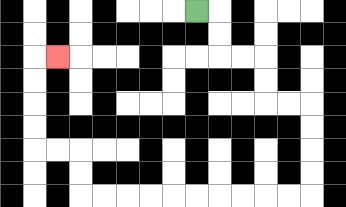{'start': '[8, 0]', 'end': '[2, 2]', 'path_directions': 'R,D,D,R,R,D,D,R,R,D,D,D,D,L,L,L,L,L,L,L,L,L,L,U,U,L,L,U,U,U,U,R', 'path_coordinates': '[[8, 0], [9, 0], [9, 1], [9, 2], [10, 2], [11, 2], [11, 3], [11, 4], [12, 4], [13, 4], [13, 5], [13, 6], [13, 7], [13, 8], [12, 8], [11, 8], [10, 8], [9, 8], [8, 8], [7, 8], [6, 8], [5, 8], [4, 8], [3, 8], [3, 7], [3, 6], [2, 6], [1, 6], [1, 5], [1, 4], [1, 3], [1, 2], [2, 2]]'}